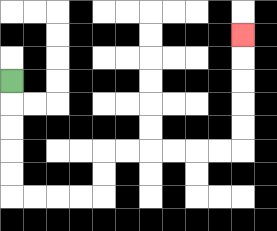{'start': '[0, 3]', 'end': '[10, 1]', 'path_directions': 'D,D,D,D,D,R,R,R,R,U,U,R,R,R,R,R,R,U,U,U,U,U', 'path_coordinates': '[[0, 3], [0, 4], [0, 5], [0, 6], [0, 7], [0, 8], [1, 8], [2, 8], [3, 8], [4, 8], [4, 7], [4, 6], [5, 6], [6, 6], [7, 6], [8, 6], [9, 6], [10, 6], [10, 5], [10, 4], [10, 3], [10, 2], [10, 1]]'}